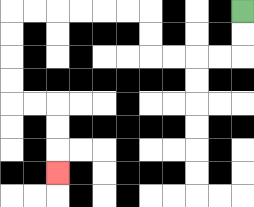{'start': '[10, 0]', 'end': '[2, 7]', 'path_directions': 'D,D,L,L,L,L,U,U,L,L,L,L,L,L,D,D,D,D,R,R,D,D,D', 'path_coordinates': '[[10, 0], [10, 1], [10, 2], [9, 2], [8, 2], [7, 2], [6, 2], [6, 1], [6, 0], [5, 0], [4, 0], [3, 0], [2, 0], [1, 0], [0, 0], [0, 1], [0, 2], [0, 3], [0, 4], [1, 4], [2, 4], [2, 5], [2, 6], [2, 7]]'}